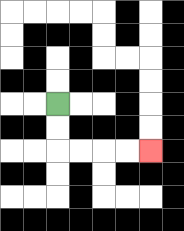{'start': '[2, 4]', 'end': '[6, 6]', 'path_directions': 'D,D,R,R,R,R', 'path_coordinates': '[[2, 4], [2, 5], [2, 6], [3, 6], [4, 6], [5, 6], [6, 6]]'}